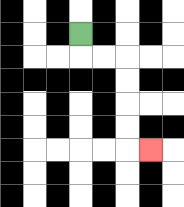{'start': '[3, 1]', 'end': '[6, 6]', 'path_directions': 'D,R,R,D,D,D,D,R', 'path_coordinates': '[[3, 1], [3, 2], [4, 2], [5, 2], [5, 3], [5, 4], [5, 5], [5, 6], [6, 6]]'}